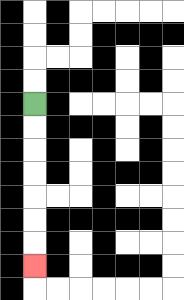{'start': '[1, 4]', 'end': '[1, 11]', 'path_directions': 'D,D,D,D,D,D,D', 'path_coordinates': '[[1, 4], [1, 5], [1, 6], [1, 7], [1, 8], [1, 9], [1, 10], [1, 11]]'}